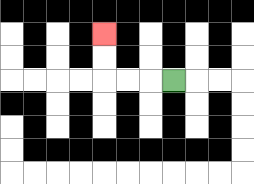{'start': '[7, 3]', 'end': '[4, 1]', 'path_directions': 'L,L,L,U,U', 'path_coordinates': '[[7, 3], [6, 3], [5, 3], [4, 3], [4, 2], [4, 1]]'}